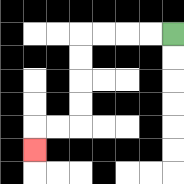{'start': '[7, 1]', 'end': '[1, 6]', 'path_directions': 'L,L,L,L,D,D,D,D,L,L,D', 'path_coordinates': '[[7, 1], [6, 1], [5, 1], [4, 1], [3, 1], [3, 2], [3, 3], [3, 4], [3, 5], [2, 5], [1, 5], [1, 6]]'}